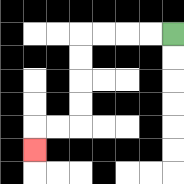{'start': '[7, 1]', 'end': '[1, 6]', 'path_directions': 'L,L,L,L,D,D,D,D,L,L,D', 'path_coordinates': '[[7, 1], [6, 1], [5, 1], [4, 1], [3, 1], [3, 2], [3, 3], [3, 4], [3, 5], [2, 5], [1, 5], [1, 6]]'}